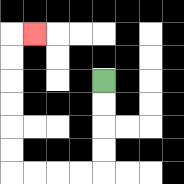{'start': '[4, 3]', 'end': '[1, 1]', 'path_directions': 'D,D,D,D,L,L,L,L,U,U,U,U,U,U,R', 'path_coordinates': '[[4, 3], [4, 4], [4, 5], [4, 6], [4, 7], [3, 7], [2, 7], [1, 7], [0, 7], [0, 6], [0, 5], [0, 4], [0, 3], [0, 2], [0, 1], [1, 1]]'}